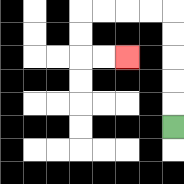{'start': '[7, 5]', 'end': '[5, 2]', 'path_directions': 'U,U,U,U,U,L,L,L,L,D,D,R,R', 'path_coordinates': '[[7, 5], [7, 4], [7, 3], [7, 2], [7, 1], [7, 0], [6, 0], [5, 0], [4, 0], [3, 0], [3, 1], [3, 2], [4, 2], [5, 2]]'}